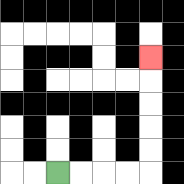{'start': '[2, 7]', 'end': '[6, 2]', 'path_directions': 'R,R,R,R,U,U,U,U,U', 'path_coordinates': '[[2, 7], [3, 7], [4, 7], [5, 7], [6, 7], [6, 6], [6, 5], [6, 4], [6, 3], [6, 2]]'}